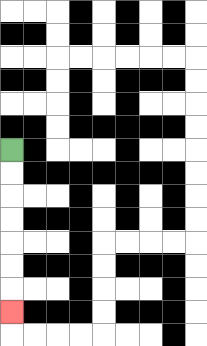{'start': '[0, 6]', 'end': '[0, 13]', 'path_directions': 'D,D,D,D,D,D,D', 'path_coordinates': '[[0, 6], [0, 7], [0, 8], [0, 9], [0, 10], [0, 11], [0, 12], [0, 13]]'}